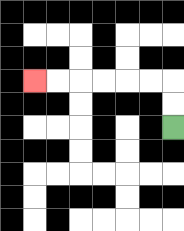{'start': '[7, 5]', 'end': '[1, 3]', 'path_directions': 'U,U,L,L,L,L,L,L', 'path_coordinates': '[[7, 5], [7, 4], [7, 3], [6, 3], [5, 3], [4, 3], [3, 3], [2, 3], [1, 3]]'}